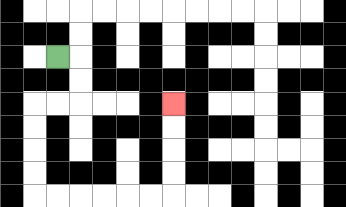{'start': '[2, 2]', 'end': '[7, 4]', 'path_directions': 'R,D,D,L,L,D,D,D,D,R,R,R,R,R,R,U,U,U,U', 'path_coordinates': '[[2, 2], [3, 2], [3, 3], [3, 4], [2, 4], [1, 4], [1, 5], [1, 6], [1, 7], [1, 8], [2, 8], [3, 8], [4, 8], [5, 8], [6, 8], [7, 8], [7, 7], [7, 6], [7, 5], [7, 4]]'}